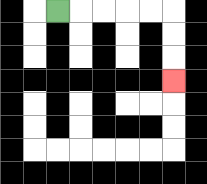{'start': '[2, 0]', 'end': '[7, 3]', 'path_directions': 'R,R,R,R,R,D,D,D', 'path_coordinates': '[[2, 0], [3, 0], [4, 0], [5, 0], [6, 0], [7, 0], [7, 1], [7, 2], [7, 3]]'}